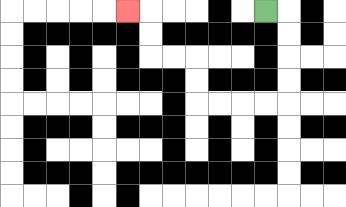{'start': '[11, 0]', 'end': '[5, 0]', 'path_directions': 'R,D,D,D,D,L,L,L,L,U,U,L,L,U,U,L', 'path_coordinates': '[[11, 0], [12, 0], [12, 1], [12, 2], [12, 3], [12, 4], [11, 4], [10, 4], [9, 4], [8, 4], [8, 3], [8, 2], [7, 2], [6, 2], [6, 1], [6, 0], [5, 0]]'}